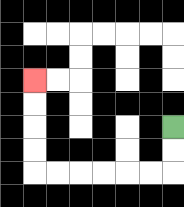{'start': '[7, 5]', 'end': '[1, 3]', 'path_directions': 'D,D,L,L,L,L,L,L,U,U,U,U', 'path_coordinates': '[[7, 5], [7, 6], [7, 7], [6, 7], [5, 7], [4, 7], [3, 7], [2, 7], [1, 7], [1, 6], [1, 5], [1, 4], [1, 3]]'}